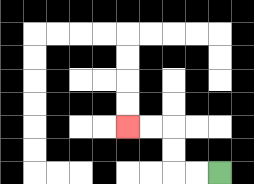{'start': '[9, 7]', 'end': '[5, 5]', 'path_directions': 'L,L,U,U,L,L', 'path_coordinates': '[[9, 7], [8, 7], [7, 7], [7, 6], [7, 5], [6, 5], [5, 5]]'}